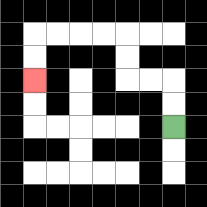{'start': '[7, 5]', 'end': '[1, 3]', 'path_directions': 'U,U,L,L,U,U,L,L,L,L,D,D', 'path_coordinates': '[[7, 5], [7, 4], [7, 3], [6, 3], [5, 3], [5, 2], [5, 1], [4, 1], [3, 1], [2, 1], [1, 1], [1, 2], [1, 3]]'}